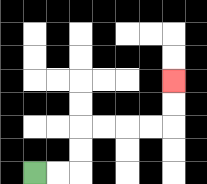{'start': '[1, 7]', 'end': '[7, 3]', 'path_directions': 'R,R,U,U,R,R,R,R,U,U', 'path_coordinates': '[[1, 7], [2, 7], [3, 7], [3, 6], [3, 5], [4, 5], [5, 5], [6, 5], [7, 5], [7, 4], [7, 3]]'}